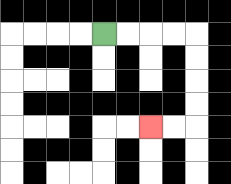{'start': '[4, 1]', 'end': '[6, 5]', 'path_directions': 'R,R,R,R,D,D,D,D,L,L', 'path_coordinates': '[[4, 1], [5, 1], [6, 1], [7, 1], [8, 1], [8, 2], [8, 3], [8, 4], [8, 5], [7, 5], [6, 5]]'}